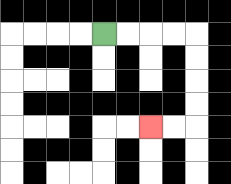{'start': '[4, 1]', 'end': '[6, 5]', 'path_directions': 'R,R,R,R,D,D,D,D,L,L', 'path_coordinates': '[[4, 1], [5, 1], [6, 1], [7, 1], [8, 1], [8, 2], [8, 3], [8, 4], [8, 5], [7, 5], [6, 5]]'}